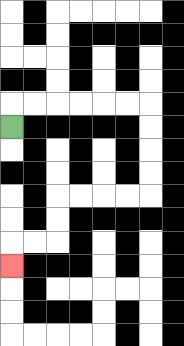{'start': '[0, 5]', 'end': '[0, 11]', 'path_directions': 'U,R,R,R,R,R,R,D,D,D,D,L,L,L,L,D,D,L,L,D', 'path_coordinates': '[[0, 5], [0, 4], [1, 4], [2, 4], [3, 4], [4, 4], [5, 4], [6, 4], [6, 5], [6, 6], [6, 7], [6, 8], [5, 8], [4, 8], [3, 8], [2, 8], [2, 9], [2, 10], [1, 10], [0, 10], [0, 11]]'}